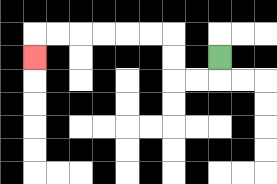{'start': '[9, 2]', 'end': '[1, 2]', 'path_directions': 'D,L,L,U,U,L,L,L,L,L,L,D', 'path_coordinates': '[[9, 2], [9, 3], [8, 3], [7, 3], [7, 2], [7, 1], [6, 1], [5, 1], [4, 1], [3, 1], [2, 1], [1, 1], [1, 2]]'}